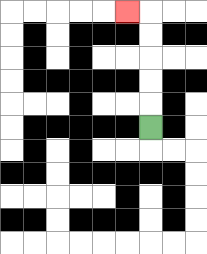{'start': '[6, 5]', 'end': '[5, 0]', 'path_directions': 'U,U,U,U,U,L', 'path_coordinates': '[[6, 5], [6, 4], [6, 3], [6, 2], [6, 1], [6, 0], [5, 0]]'}